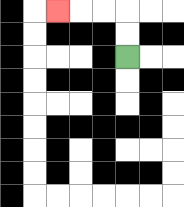{'start': '[5, 2]', 'end': '[2, 0]', 'path_directions': 'U,U,L,L,L', 'path_coordinates': '[[5, 2], [5, 1], [5, 0], [4, 0], [3, 0], [2, 0]]'}